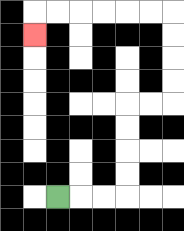{'start': '[2, 8]', 'end': '[1, 1]', 'path_directions': 'R,R,R,U,U,U,U,R,R,U,U,U,U,L,L,L,L,L,L,D', 'path_coordinates': '[[2, 8], [3, 8], [4, 8], [5, 8], [5, 7], [5, 6], [5, 5], [5, 4], [6, 4], [7, 4], [7, 3], [7, 2], [7, 1], [7, 0], [6, 0], [5, 0], [4, 0], [3, 0], [2, 0], [1, 0], [1, 1]]'}